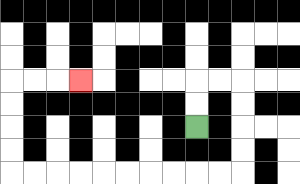{'start': '[8, 5]', 'end': '[3, 3]', 'path_directions': 'U,U,R,R,D,D,D,D,L,L,L,L,L,L,L,L,L,L,U,U,U,U,R,R,R', 'path_coordinates': '[[8, 5], [8, 4], [8, 3], [9, 3], [10, 3], [10, 4], [10, 5], [10, 6], [10, 7], [9, 7], [8, 7], [7, 7], [6, 7], [5, 7], [4, 7], [3, 7], [2, 7], [1, 7], [0, 7], [0, 6], [0, 5], [0, 4], [0, 3], [1, 3], [2, 3], [3, 3]]'}